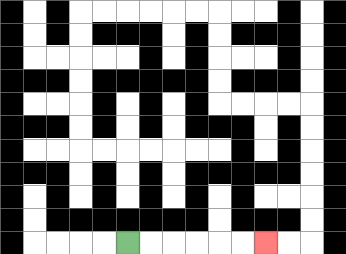{'start': '[5, 10]', 'end': '[11, 10]', 'path_directions': 'R,R,R,R,R,R', 'path_coordinates': '[[5, 10], [6, 10], [7, 10], [8, 10], [9, 10], [10, 10], [11, 10]]'}